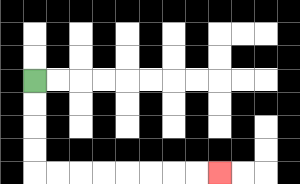{'start': '[1, 3]', 'end': '[9, 7]', 'path_directions': 'D,D,D,D,R,R,R,R,R,R,R,R', 'path_coordinates': '[[1, 3], [1, 4], [1, 5], [1, 6], [1, 7], [2, 7], [3, 7], [4, 7], [5, 7], [6, 7], [7, 7], [8, 7], [9, 7]]'}